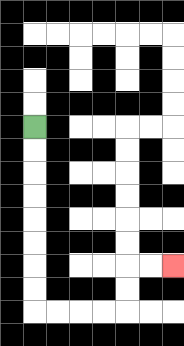{'start': '[1, 5]', 'end': '[7, 11]', 'path_directions': 'D,D,D,D,D,D,D,D,R,R,R,R,U,U,R,R', 'path_coordinates': '[[1, 5], [1, 6], [1, 7], [1, 8], [1, 9], [1, 10], [1, 11], [1, 12], [1, 13], [2, 13], [3, 13], [4, 13], [5, 13], [5, 12], [5, 11], [6, 11], [7, 11]]'}